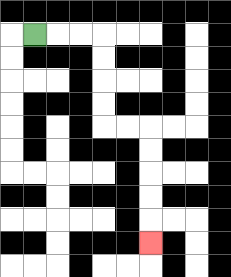{'start': '[1, 1]', 'end': '[6, 10]', 'path_directions': 'R,R,R,D,D,D,D,R,R,D,D,D,D,D', 'path_coordinates': '[[1, 1], [2, 1], [3, 1], [4, 1], [4, 2], [4, 3], [4, 4], [4, 5], [5, 5], [6, 5], [6, 6], [6, 7], [6, 8], [6, 9], [6, 10]]'}